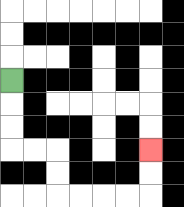{'start': '[0, 3]', 'end': '[6, 6]', 'path_directions': 'D,D,D,R,R,D,D,R,R,R,R,U,U', 'path_coordinates': '[[0, 3], [0, 4], [0, 5], [0, 6], [1, 6], [2, 6], [2, 7], [2, 8], [3, 8], [4, 8], [5, 8], [6, 8], [6, 7], [6, 6]]'}